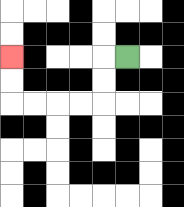{'start': '[5, 2]', 'end': '[0, 2]', 'path_directions': 'L,D,D,L,L,L,L,U,U', 'path_coordinates': '[[5, 2], [4, 2], [4, 3], [4, 4], [3, 4], [2, 4], [1, 4], [0, 4], [0, 3], [0, 2]]'}